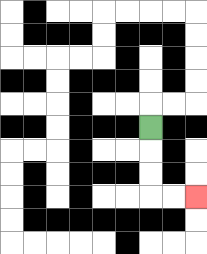{'start': '[6, 5]', 'end': '[8, 8]', 'path_directions': 'D,D,D,R,R', 'path_coordinates': '[[6, 5], [6, 6], [6, 7], [6, 8], [7, 8], [8, 8]]'}